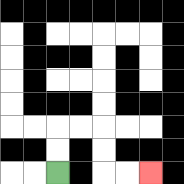{'start': '[2, 7]', 'end': '[6, 7]', 'path_directions': 'U,U,R,R,D,D,R,R', 'path_coordinates': '[[2, 7], [2, 6], [2, 5], [3, 5], [4, 5], [4, 6], [4, 7], [5, 7], [6, 7]]'}